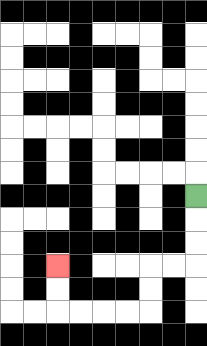{'start': '[8, 8]', 'end': '[2, 11]', 'path_directions': 'D,D,D,L,L,D,D,L,L,L,L,U,U', 'path_coordinates': '[[8, 8], [8, 9], [8, 10], [8, 11], [7, 11], [6, 11], [6, 12], [6, 13], [5, 13], [4, 13], [3, 13], [2, 13], [2, 12], [2, 11]]'}